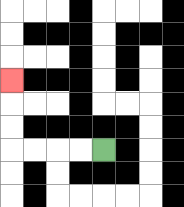{'start': '[4, 6]', 'end': '[0, 3]', 'path_directions': 'L,L,L,L,U,U,U', 'path_coordinates': '[[4, 6], [3, 6], [2, 6], [1, 6], [0, 6], [0, 5], [0, 4], [0, 3]]'}